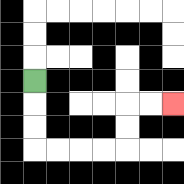{'start': '[1, 3]', 'end': '[7, 4]', 'path_directions': 'D,D,D,R,R,R,R,U,U,R,R', 'path_coordinates': '[[1, 3], [1, 4], [1, 5], [1, 6], [2, 6], [3, 6], [4, 6], [5, 6], [5, 5], [5, 4], [6, 4], [7, 4]]'}